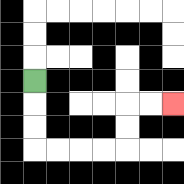{'start': '[1, 3]', 'end': '[7, 4]', 'path_directions': 'D,D,D,R,R,R,R,U,U,R,R', 'path_coordinates': '[[1, 3], [1, 4], [1, 5], [1, 6], [2, 6], [3, 6], [4, 6], [5, 6], [5, 5], [5, 4], [6, 4], [7, 4]]'}